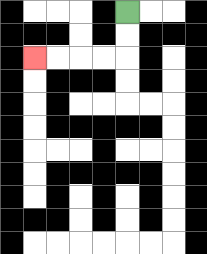{'start': '[5, 0]', 'end': '[1, 2]', 'path_directions': 'D,D,L,L,L,L', 'path_coordinates': '[[5, 0], [5, 1], [5, 2], [4, 2], [3, 2], [2, 2], [1, 2]]'}